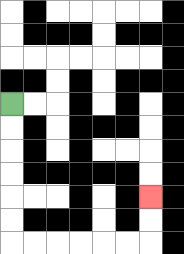{'start': '[0, 4]', 'end': '[6, 8]', 'path_directions': 'D,D,D,D,D,D,R,R,R,R,R,R,U,U', 'path_coordinates': '[[0, 4], [0, 5], [0, 6], [0, 7], [0, 8], [0, 9], [0, 10], [1, 10], [2, 10], [3, 10], [4, 10], [5, 10], [6, 10], [6, 9], [6, 8]]'}